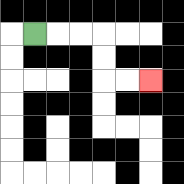{'start': '[1, 1]', 'end': '[6, 3]', 'path_directions': 'R,R,R,D,D,R,R', 'path_coordinates': '[[1, 1], [2, 1], [3, 1], [4, 1], [4, 2], [4, 3], [5, 3], [6, 3]]'}